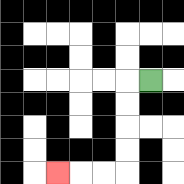{'start': '[6, 3]', 'end': '[2, 7]', 'path_directions': 'L,D,D,D,D,L,L,L', 'path_coordinates': '[[6, 3], [5, 3], [5, 4], [5, 5], [5, 6], [5, 7], [4, 7], [3, 7], [2, 7]]'}